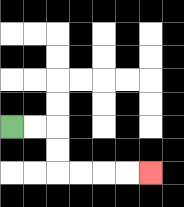{'start': '[0, 5]', 'end': '[6, 7]', 'path_directions': 'R,R,D,D,R,R,R,R', 'path_coordinates': '[[0, 5], [1, 5], [2, 5], [2, 6], [2, 7], [3, 7], [4, 7], [5, 7], [6, 7]]'}